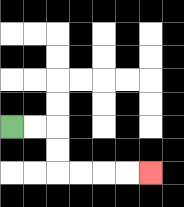{'start': '[0, 5]', 'end': '[6, 7]', 'path_directions': 'R,R,D,D,R,R,R,R', 'path_coordinates': '[[0, 5], [1, 5], [2, 5], [2, 6], [2, 7], [3, 7], [4, 7], [5, 7], [6, 7]]'}